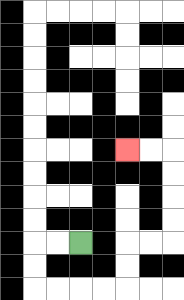{'start': '[3, 10]', 'end': '[5, 6]', 'path_directions': 'L,L,D,D,R,R,R,R,U,U,R,R,U,U,U,U,L,L', 'path_coordinates': '[[3, 10], [2, 10], [1, 10], [1, 11], [1, 12], [2, 12], [3, 12], [4, 12], [5, 12], [5, 11], [5, 10], [6, 10], [7, 10], [7, 9], [7, 8], [7, 7], [7, 6], [6, 6], [5, 6]]'}